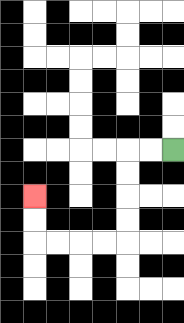{'start': '[7, 6]', 'end': '[1, 8]', 'path_directions': 'L,L,D,D,D,D,L,L,L,L,U,U', 'path_coordinates': '[[7, 6], [6, 6], [5, 6], [5, 7], [5, 8], [5, 9], [5, 10], [4, 10], [3, 10], [2, 10], [1, 10], [1, 9], [1, 8]]'}